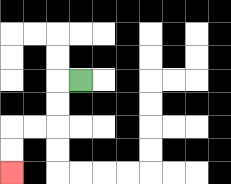{'start': '[3, 3]', 'end': '[0, 7]', 'path_directions': 'L,D,D,L,L,D,D', 'path_coordinates': '[[3, 3], [2, 3], [2, 4], [2, 5], [1, 5], [0, 5], [0, 6], [0, 7]]'}